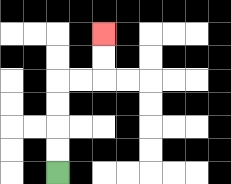{'start': '[2, 7]', 'end': '[4, 1]', 'path_directions': 'U,U,U,U,R,R,U,U', 'path_coordinates': '[[2, 7], [2, 6], [2, 5], [2, 4], [2, 3], [3, 3], [4, 3], [4, 2], [4, 1]]'}